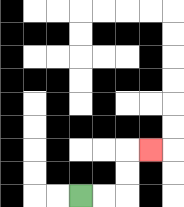{'start': '[3, 8]', 'end': '[6, 6]', 'path_directions': 'R,R,U,U,R', 'path_coordinates': '[[3, 8], [4, 8], [5, 8], [5, 7], [5, 6], [6, 6]]'}